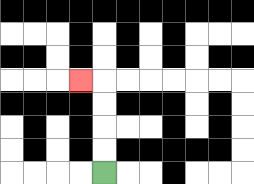{'start': '[4, 7]', 'end': '[3, 3]', 'path_directions': 'U,U,U,U,L', 'path_coordinates': '[[4, 7], [4, 6], [4, 5], [4, 4], [4, 3], [3, 3]]'}